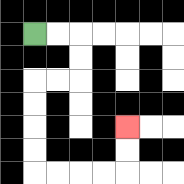{'start': '[1, 1]', 'end': '[5, 5]', 'path_directions': 'R,R,D,D,L,L,D,D,D,D,R,R,R,R,U,U', 'path_coordinates': '[[1, 1], [2, 1], [3, 1], [3, 2], [3, 3], [2, 3], [1, 3], [1, 4], [1, 5], [1, 6], [1, 7], [2, 7], [3, 7], [4, 7], [5, 7], [5, 6], [5, 5]]'}